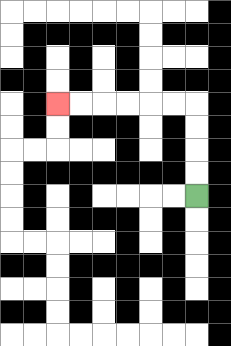{'start': '[8, 8]', 'end': '[2, 4]', 'path_directions': 'U,U,U,U,L,L,L,L,L,L', 'path_coordinates': '[[8, 8], [8, 7], [8, 6], [8, 5], [8, 4], [7, 4], [6, 4], [5, 4], [4, 4], [3, 4], [2, 4]]'}